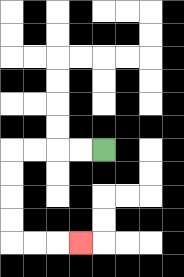{'start': '[4, 6]', 'end': '[3, 10]', 'path_directions': 'L,L,L,L,D,D,D,D,R,R,R', 'path_coordinates': '[[4, 6], [3, 6], [2, 6], [1, 6], [0, 6], [0, 7], [0, 8], [0, 9], [0, 10], [1, 10], [2, 10], [3, 10]]'}